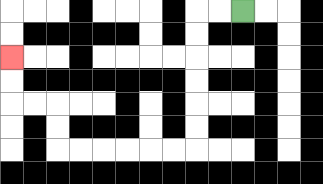{'start': '[10, 0]', 'end': '[0, 2]', 'path_directions': 'L,L,D,D,D,D,D,D,L,L,L,L,L,L,U,U,L,L,U,U', 'path_coordinates': '[[10, 0], [9, 0], [8, 0], [8, 1], [8, 2], [8, 3], [8, 4], [8, 5], [8, 6], [7, 6], [6, 6], [5, 6], [4, 6], [3, 6], [2, 6], [2, 5], [2, 4], [1, 4], [0, 4], [0, 3], [0, 2]]'}